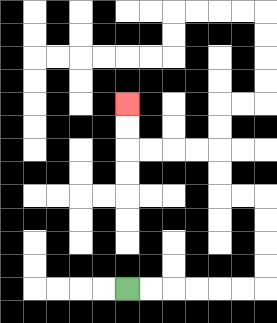{'start': '[5, 12]', 'end': '[5, 4]', 'path_directions': 'R,R,R,R,R,R,U,U,U,U,L,L,U,U,L,L,L,L,U,U', 'path_coordinates': '[[5, 12], [6, 12], [7, 12], [8, 12], [9, 12], [10, 12], [11, 12], [11, 11], [11, 10], [11, 9], [11, 8], [10, 8], [9, 8], [9, 7], [9, 6], [8, 6], [7, 6], [6, 6], [5, 6], [5, 5], [5, 4]]'}